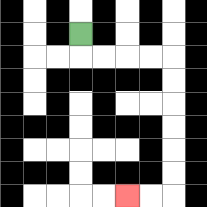{'start': '[3, 1]', 'end': '[5, 8]', 'path_directions': 'D,R,R,R,R,D,D,D,D,D,D,L,L', 'path_coordinates': '[[3, 1], [3, 2], [4, 2], [5, 2], [6, 2], [7, 2], [7, 3], [7, 4], [7, 5], [7, 6], [7, 7], [7, 8], [6, 8], [5, 8]]'}